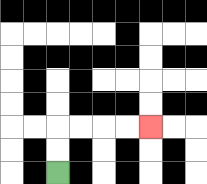{'start': '[2, 7]', 'end': '[6, 5]', 'path_directions': 'U,U,R,R,R,R', 'path_coordinates': '[[2, 7], [2, 6], [2, 5], [3, 5], [4, 5], [5, 5], [6, 5]]'}